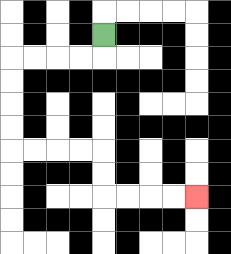{'start': '[4, 1]', 'end': '[8, 8]', 'path_directions': 'D,L,L,L,L,D,D,D,D,R,R,R,R,D,D,R,R,R,R', 'path_coordinates': '[[4, 1], [4, 2], [3, 2], [2, 2], [1, 2], [0, 2], [0, 3], [0, 4], [0, 5], [0, 6], [1, 6], [2, 6], [3, 6], [4, 6], [4, 7], [4, 8], [5, 8], [6, 8], [7, 8], [8, 8]]'}